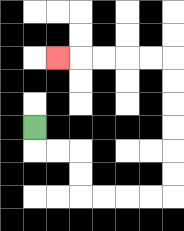{'start': '[1, 5]', 'end': '[2, 2]', 'path_directions': 'D,R,R,D,D,R,R,R,R,U,U,U,U,U,U,L,L,L,L,L', 'path_coordinates': '[[1, 5], [1, 6], [2, 6], [3, 6], [3, 7], [3, 8], [4, 8], [5, 8], [6, 8], [7, 8], [7, 7], [7, 6], [7, 5], [7, 4], [7, 3], [7, 2], [6, 2], [5, 2], [4, 2], [3, 2], [2, 2]]'}